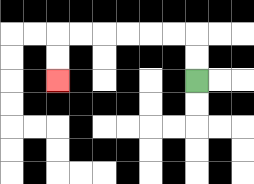{'start': '[8, 3]', 'end': '[2, 3]', 'path_directions': 'U,U,L,L,L,L,L,L,D,D', 'path_coordinates': '[[8, 3], [8, 2], [8, 1], [7, 1], [6, 1], [5, 1], [4, 1], [3, 1], [2, 1], [2, 2], [2, 3]]'}